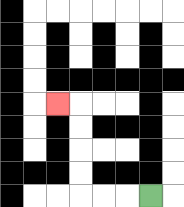{'start': '[6, 8]', 'end': '[2, 4]', 'path_directions': 'L,L,L,U,U,U,U,L', 'path_coordinates': '[[6, 8], [5, 8], [4, 8], [3, 8], [3, 7], [3, 6], [3, 5], [3, 4], [2, 4]]'}